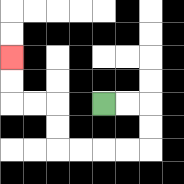{'start': '[4, 4]', 'end': '[0, 2]', 'path_directions': 'R,R,D,D,L,L,L,L,U,U,L,L,U,U', 'path_coordinates': '[[4, 4], [5, 4], [6, 4], [6, 5], [6, 6], [5, 6], [4, 6], [3, 6], [2, 6], [2, 5], [2, 4], [1, 4], [0, 4], [0, 3], [0, 2]]'}